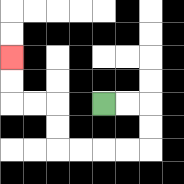{'start': '[4, 4]', 'end': '[0, 2]', 'path_directions': 'R,R,D,D,L,L,L,L,U,U,L,L,U,U', 'path_coordinates': '[[4, 4], [5, 4], [6, 4], [6, 5], [6, 6], [5, 6], [4, 6], [3, 6], [2, 6], [2, 5], [2, 4], [1, 4], [0, 4], [0, 3], [0, 2]]'}